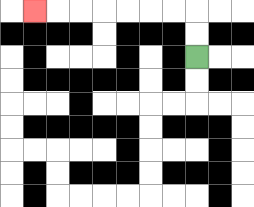{'start': '[8, 2]', 'end': '[1, 0]', 'path_directions': 'U,U,L,L,L,L,L,L,L', 'path_coordinates': '[[8, 2], [8, 1], [8, 0], [7, 0], [6, 0], [5, 0], [4, 0], [3, 0], [2, 0], [1, 0]]'}